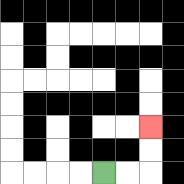{'start': '[4, 7]', 'end': '[6, 5]', 'path_directions': 'R,R,U,U', 'path_coordinates': '[[4, 7], [5, 7], [6, 7], [6, 6], [6, 5]]'}